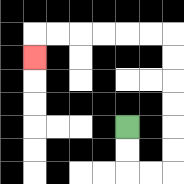{'start': '[5, 5]', 'end': '[1, 2]', 'path_directions': 'D,D,R,R,U,U,U,U,U,U,L,L,L,L,L,L,D', 'path_coordinates': '[[5, 5], [5, 6], [5, 7], [6, 7], [7, 7], [7, 6], [7, 5], [7, 4], [7, 3], [7, 2], [7, 1], [6, 1], [5, 1], [4, 1], [3, 1], [2, 1], [1, 1], [1, 2]]'}